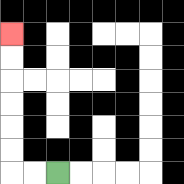{'start': '[2, 7]', 'end': '[0, 1]', 'path_directions': 'L,L,U,U,U,U,U,U', 'path_coordinates': '[[2, 7], [1, 7], [0, 7], [0, 6], [0, 5], [0, 4], [0, 3], [0, 2], [0, 1]]'}